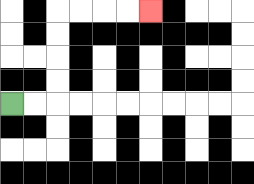{'start': '[0, 4]', 'end': '[6, 0]', 'path_directions': 'R,R,U,U,U,U,R,R,R,R', 'path_coordinates': '[[0, 4], [1, 4], [2, 4], [2, 3], [2, 2], [2, 1], [2, 0], [3, 0], [4, 0], [5, 0], [6, 0]]'}